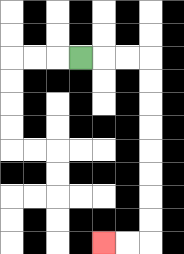{'start': '[3, 2]', 'end': '[4, 10]', 'path_directions': 'R,R,R,D,D,D,D,D,D,D,D,L,L', 'path_coordinates': '[[3, 2], [4, 2], [5, 2], [6, 2], [6, 3], [6, 4], [6, 5], [6, 6], [6, 7], [6, 8], [6, 9], [6, 10], [5, 10], [4, 10]]'}